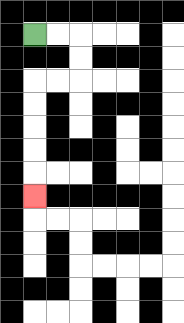{'start': '[1, 1]', 'end': '[1, 8]', 'path_directions': 'R,R,D,D,L,L,D,D,D,D,D', 'path_coordinates': '[[1, 1], [2, 1], [3, 1], [3, 2], [3, 3], [2, 3], [1, 3], [1, 4], [1, 5], [1, 6], [1, 7], [1, 8]]'}